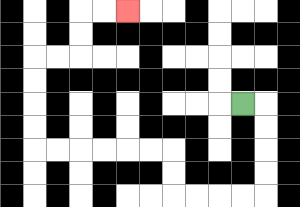{'start': '[10, 4]', 'end': '[5, 0]', 'path_directions': 'R,D,D,D,D,L,L,L,L,U,U,L,L,L,L,L,L,U,U,U,U,R,R,U,U,R,R', 'path_coordinates': '[[10, 4], [11, 4], [11, 5], [11, 6], [11, 7], [11, 8], [10, 8], [9, 8], [8, 8], [7, 8], [7, 7], [7, 6], [6, 6], [5, 6], [4, 6], [3, 6], [2, 6], [1, 6], [1, 5], [1, 4], [1, 3], [1, 2], [2, 2], [3, 2], [3, 1], [3, 0], [4, 0], [5, 0]]'}